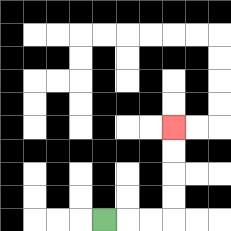{'start': '[4, 9]', 'end': '[7, 5]', 'path_directions': 'R,R,R,U,U,U,U', 'path_coordinates': '[[4, 9], [5, 9], [6, 9], [7, 9], [7, 8], [7, 7], [7, 6], [7, 5]]'}